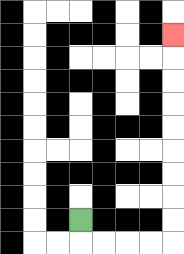{'start': '[3, 9]', 'end': '[7, 1]', 'path_directions': 'D,R,R,R,R,U,U,U,U,U,U,U,U,U', 'path_coordinates': '[[3, 9], [3, 10], [4, 10], [5, 10], [6, 10], [7, 10], [7, 9], [7, 8], [7, 7], [7, 6], [7, 5], [7, 4], [7, 3], [7, 2], [7, 1]]'}